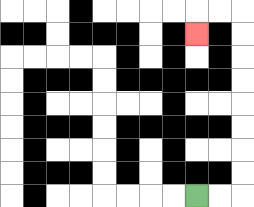{'start': '[8, 8]', 'end': '[8, 1]', 'path_directions': 'R,R,U,U,U,U,U,U,U,U,L,L,D', 'path_coordinates': '[[8, 8], [9, 8], [10, 8], [10, 7], [10, 6], [10, 5], [10, 4], [10, 3], [10, 2], [10, 1], [10, 0], [9, 0], [8, 0], [8, 1]]'}